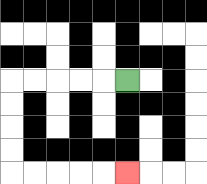{'start': '[5, 3]', 'end': '[5, 7]', 'path_directions': 'L,L,L,L,L,D,D,D,D,R,R,R,R,R', 'path_coordinates': '[[5, 3], [4, 3], [3, 3], [2, 3], [1, 3], [0, 3], [0, 4], [0, 5], [0, 6], [0, 7], [1, 7], [2, 7], [3, 7], [4, 7], [5, 7]]'}